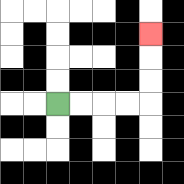{'start': '[2, 4]', 'end': '[6, 1]', 'path_directions': 'R,R,R,R,U,U,U', 'path_coordinates': '[[2, 4], [3, 4], [4, 4], [5, 4], [6, 4], [6, 3], [6, 2], [6, 1]]'}